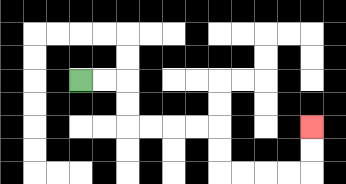{'start': '[3, 3]', 'end': '[13, 5]', 'path_directions': 'R,R,D,D,R,R,R,R,D,D,R,R,R,R,U,U', 'path_coordinates': '[[3, 3], [4, 3], [5, 3], [5, 4], [5, 5], [6, 5], [7, 5], [8, 5], [9, 5], [9, 6], [9, 7], [10, 7], [11, 7], [12, 7], [13, 7], [13, 6], [13, 5]]'}